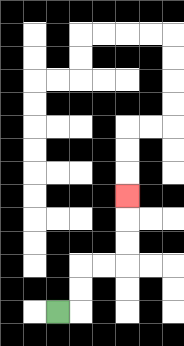{'start': '[2, 13]', 'end': '[5, 8]', 'path_directions': 'R,U,U,R,R,U,U,U', 'path_coordinates': '[[2, 13], [3, 13], [3, 12], [3, 11], [4, 11], [5, 11], [5, 10], [5, 9], [5, 8]]'}